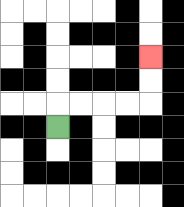{'start': '[2, 5]', 'end': '[6, 2]', 'path_directions': 'U,R,R,R,R,U,U', 'path_coordinates': '[[2, 5], [2, 4], [3, 4], [4, 4], [5, 4], [6, 4], [6, 3], [6, 2]]'}